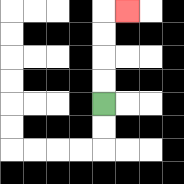{'start': '[4, 4]', 'end': '[5, 0]', 'path_directions': 'U,U,U,U,R', 'path_coordinates': '[[4, 4], [4, 3], [4, 2], [4, 1], [4, 0], [5, 0]]'}